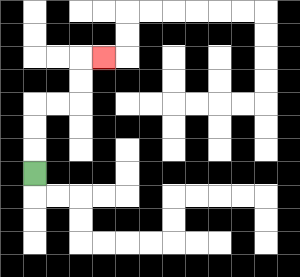{'start': '[1, 7]', 'end': '[4, 2]', 'path_directions': 'U,U,U,R,R,U,U,R', 'path_coordinates': '[[1, 7], [1, 6], [1, 5], [1, 4], [2, 4], [3, 4], [3, 3], [3, 2], [4, 2]]'}